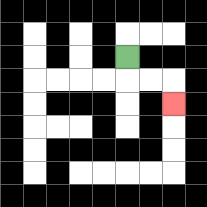{'start': '[5, 2]', 'end': '[7, 4]', 'path_directions': 'D,R,R,D', 'path_coordinates': '[[5, 2], [5, 3], [6, 3], [7, 3], [7, 4]]'}